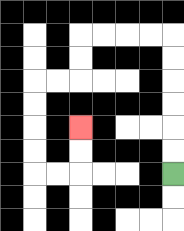{'start': '[7, 7]', 'end': '[3, 5]', 'path_directions': 'U,U,U,U,U,U,L,L,L,L,D,D,L,L,D,D,D,D,R,R,U,U', 'path_coordinates': '[[7, 7], [7, 6], [7, 5], [7, 4], [7, 3], [7, 2], [7, 1], [6, 1], [5, 1], [4, 1], [3, 1], [3, 2], [3, 3], [2, 3], [1, 3], [1, 4], [1, 5], [1, 6], [1, 7], [2, 7], [3, 7], [3, 6], [3, 5]]'}